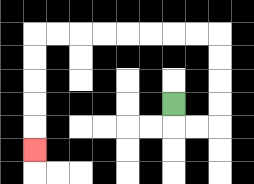{'start': '[7, 4]', 'end': '[1, 6]', 'path_directions': 'D,R,R,U,U,U,U,L,L,L,L,L,L,L,L,D,D,D,D,D', 'path_coordinates': '[[7, 4], [7, 5], [8, 5], [9, 5], [9, 4], [9, 3], [9, 2], [9, 1], [8, 1], [7, 1], [6, 1], [5, 1], [4, 1], [3, 1], [2, 1], [1, 1], [1, 2], [1, 3], [1, 4], [1, 5], [1, 6]]'}